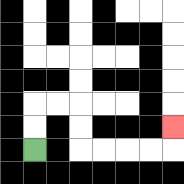{'start': '[1, 6]', 'end': '[7, 5]', 'path_directions': 'U,U,R,R,D,D,R,R,R,R,U', 'path_coordinates': '[[1, 6], [1, 5], [1, 4], [2, 4], [3, 4], [3, 5], [3, 6], [4, 6], [5, 6], [6, 6], [7, 6], [7, 5]]'}